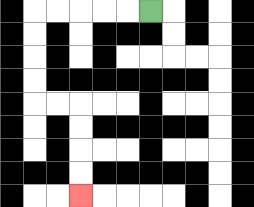{'start': '[6, 0]', 'end': '[3, 8]', 'path_directions': 'L,L,L,L,L,D,D,D,D,R,R,D,D,D,D', 'path_coordinates': '[[6, 0], [5, 0], [4, 0], [3, 0], [2, 0], [1, 0], [1, 1], [1, 2], [1, 3], [1, 4], [2, 4], [3, 4], [3, 5], [3, 6], [3, 7], [3, 8]]'}